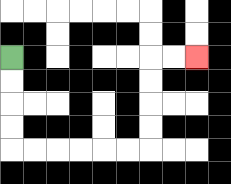{'start': '[0, 2]', 'end': '[8, 2]', 'path_directions': 'D,D,D,D,R,R,R,R,R,R,U,U,U,U,R,R', 'path_coordinates': '[[0, 2], [0, 3], [0, 4], [0, 5], [0, 6], [1, 6], [2, 6], [3, 6], [4, 6], [5, 6], [6, 6], [6, 5], [6, 4], [6, 3], [6, 2], [7, 2], [8, 2]]'}